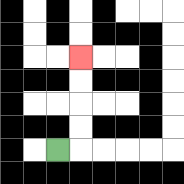{'start': '[2, 6]', 'end': '[3, 2]', 'path_directions': 'R,U,U,U,U', 'path_coordinates': '[[2, 6], [3, 6], [3, 5], [3, 4], [3, 3], [3, 2]]'}